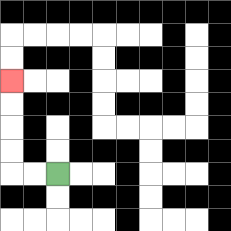{'start': '[2, 7]', 'end': '[0, 3]', 'path_directions': 'L,L,U,U,U,U', 'path_coordinates': '[[2, 7], [1, 7], [0, 7], [0, 6], [0, 5], [0, 4], [0, 3]]'}